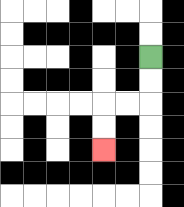{'start': '[6, 2]', 'end': '[4, 6]', 'path_directions': 'D,D,L,L,D,D', 'path_coordinates': '[[6, 2], [6, 3], [6, 4], [5, 4], [4, 4], [4, 5], [4, 6]]'}